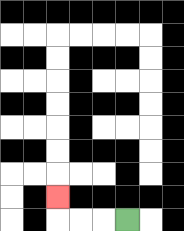{'start': '[5, 9]', 'end': '[2, 8]', 'path_directions': 'L,L,L,U', 'path_coordinates': '[[5, 9], [4, 9], [3, 9], [2, 9], [2, 8]]'}